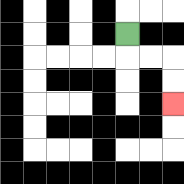{'start': '[5, 1]', 'end': '[7, 4]', 'path_directions': 'D,R,R,D,D', 'path_coordinates': '[[5, 1], [5, 2], [6, 2], [7, 2], [7, 3], [7, 4]]'}